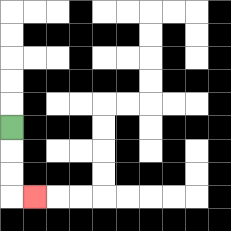{'start': '[0, 5]', 'end': '[1, 8]', 'path_directions': 'D,D,D,R', 'path_coordinates': '[[0, 5], [0, 6], [0, 7], [0, 8], [1, 8]]'}